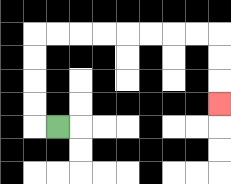{'start': '[2, 5]', 'end': '[9, 4]', 'path_directions': 'L,U,U,U,U,R,R,R,R,R,R,R,R,D,D,D', 'path_coordinates': '[[2, 5], [1, 5], [1, 4], [1, 3], [1, 2], [1, 1], [2, 1], [3, 1], [4, 1], [5, 1], [6, 1], [7, 1], [8, 1], [9, 1], [9, 2], [9, 3], [9, 4]]'}